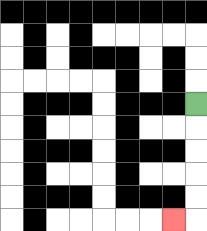{'start': '[8, 4]', 'end': '[7, 9]', 'path_directions': 'D,D,D,D,D,L', 'path_coordinates': '[[8, 4], [8, 5], [8, 6], [8, 7], [8, 8], [8, 9], [7, 9]]'}